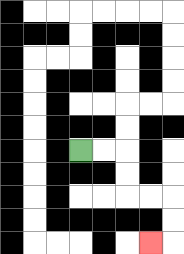{'start': '[3, 6]', 'end': '[6, 10]', 'path_directions': 'R,R,D,D,R,R,D,D,L', 'path_coordinates': '[[3, 6], [4, 6], [5, 6], [5, 7], [5, 8], [6, 8], [7, 8], [7, 9], [7, 10], [6, 10]]'}